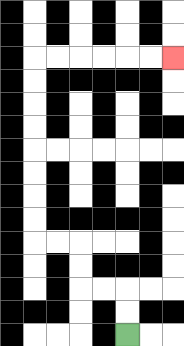{'start': '[5, 14]', 'end': '[7, 2]', 'path_directions': 'U,U,L,L,U,U,L,L,U,U,U,U,U,U,U,U,R,R,R,R,R,R', 'path_coordinates': '[[5, 14], [5, 13], [5, 12], [4, 12], [3, 12], [3, 11], [3, 10], [2, 10], [1, 10], [1, 9], [1, 8], [1, 7], [1, 6], [1, 5], [1, 4], [1, 3], [1, 2], [2, 2], [3, 2], [4, 2], [5, 2], [6, 2], [7, 2]]'}